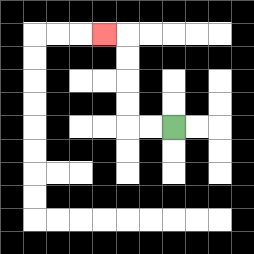{'start': '[7, 5]', 'end': '[4, 1]', 'path_directions': 'L,L,U,U,U,U,L', 'path_coordinates': '[[7, 5], [6, 5], [5, 5], [5, 4], [5, 3], [5, 2], [5, 1], [4, 1]]'}